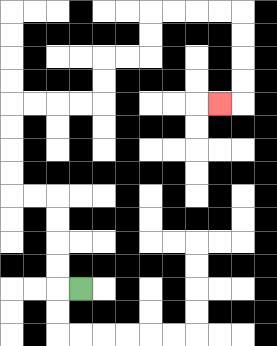{'start': '[3, 12]', 'end': '[9, 4]', 'path_directions': 'L,U,U,U,U,L,L,U,U,U,U,R,R,R,R,U,U,R,R,U,U,R,R,R,R,D,D,D,D,L', 'path_coordinates': '[[3, 12], [2, 12], [2, 11], [2, 10], [2, 9], [2, 8], [1, 8], [0, 8], [0, 7], [0, 6], [0, 5], [0, 4], [1, 4], [2, 4], [3, 4], [4, 4], [4, 3], [4, 2], [5, 2], [6, 2], [6, 1], [6, 0], [7, 0], [8, 0], [9, 0], [10, 0], [10, 1], [10, 2], [10, 3], [10, 4], [9, 4]]'}